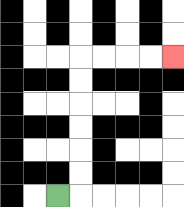{'start': '[2, 8]', 'end': '[7, 2]', 'path_directions': 'R,U,U,U,U,U,U,R,R,R,R', 'path_coordinates': '[[2, 8], [3, 8], [3, 7], [3, 6], [3, 5], [3, 4], [3, 3], [3, 2], [4, 2], [5, 2], [6, 2], [7, 2]]'}